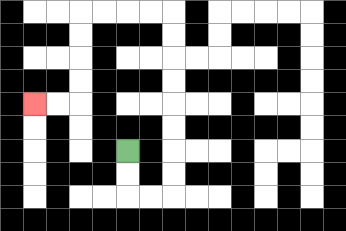{'start': '[5, 6]', 'end': '[1, 4]', 'path_directions': 'D,D,R,R,U,U,U,U,U,U,U,U,L,L,L,L,D,D,D,D,L,L', 'path_coordinates': '[[5, 6], [5, 7], [5, 8], [6, 8], [7, 8], [7, 7], [7, 6], [7, 5], [7, 4], [7, 3], [7, 2], [7, 1], [7, 0], [6, 0], [5, 0], [4, 0], [3, 0], [3, 1], [3, 2], [3, 3], [3, 4], [2, 4], [1, 4]]'}